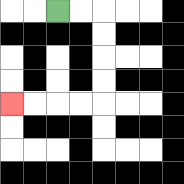{'start': '[2, 0]', 'end': '[0, 4]', 'path_directions': 'R,R,D,D,D,D,L,L,L,L', 'path_coordinates': '[[2, 0], [3, 0], [4, 0], [4, 1], [4, 2], [4, 3], [4, 4], [3, 4], [2, 4], [1, 4], [0, 4]]'}